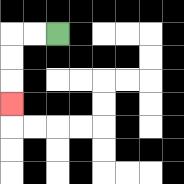{'start': '[2, 1]', 'end': '[0, 4]', 'path_directions': 'L,L,D,D,D', 'path_coordinates': '[[2, 1], [1, 1], [0, 1], [0, 2], [0, 3], [0, 4]]'}